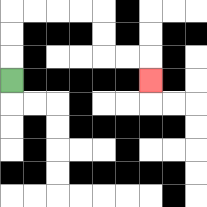{'start': '[0, 3]', 'end': '[6, 3]', 'path_directions': 'U,U,U,R,R,R,R,D,D,R,R,D', 'path_coordinates': '[[0, 3], [0, 2], [0, 1], [0, 0], [1, 0], [2, 0], [3, 0], [4, 0], [4, 1], [4, 2], [5, 2], [6, 2], [6, 3]]'}